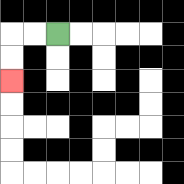{'start': '[2, 1]', 'end': '[0, 3]', 'path_directions': 'L,L,D,D', 'path_coordinates': '[[2, 1], [1, 1], [0, 1], [0, 2], [0, 3]]'}